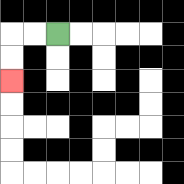{'start': '[2, 1]', 'end': '[0, 3]', 'path_directions': 'L,L,D,D', 'path_coordinates': '[[2, 1], [1, 1], [0, 1], [0, 2], [0, 3]]'}